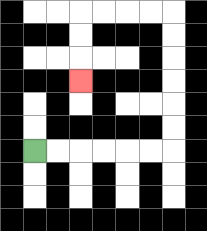{'start': '[1, 6]', 'end': '[3, 3]', 'path_directions': 'R,R,R,R,R,R,U,U,U,U,U,U,L,L,L,L,D,D,D', 'path_coordinates': '[[1, 6], [2, 6], [3, 6], [4, 6], [5, 6], [6, 6], [7, 6], [7, 5], [7, 4], [7, 3], [7, 2], [7, 1], [7, 0], [6, 0], [5, 0], [4, 0], [3, 0], [3, 1], [3, 2], [3, 3]]'}